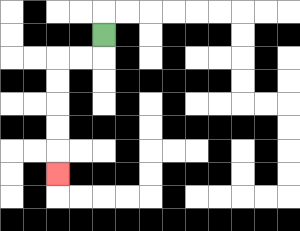{'start': '[4, 1]', 'end': '[2, 7]', 'path_directions': 'D,L,L,D,D,D,D,D', 'path_coordinates': '[[4, 1], [4, 2], [3, 2], [2, 2], [2, 3], [2, 4], [2, 5], [2, 6], [2, 7]]'}